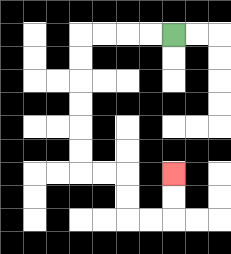{'start': '[7, 1]', 'end': '[7, 7]', 'path_directions': 'L,L,L,L,D,D,D,D,D,D,R,R,D,D,R,R,U,U', 'path_coordinates': '[[7, 1], [6, 1], [5, 1], [4, 1], [3, 1], [3, 2], [3, 3], [3, 4], [3, 5], [3, 6], [3, 7], [4, 7], [5, 7], [5, 8], [5, 9], [6, 9], [7, 9], [7, 8], [7, 7]]'}